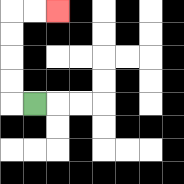{'start': '[1, 4]', 'end': '[2, 0]', 'path_directions': 'L,U,U,U,U,R,R', 'path_coordinates': '[[1, 4], [0, 4], [0, 3], [0, 2], [0, 1], [0, 0], [1, 0], [2, 0]]'}